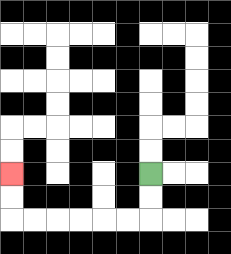{'start': '[6, 7]', 'end': '[0, 7]', 'path_directions': 'D,D,L,L,L,L,L,L,U,U', 'path_coordinates': '[[6, 7], [6, 8], [6, 9], [5, 9], [4, 9], [3, 9], [2, 9], [1, 9], [0, 9], [0, 8], [0, 7]]'}